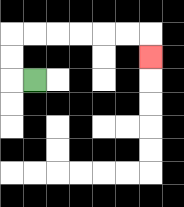{'start': '[1, 3]', 'end': '[6, 2]', 'path_directions': 'L,U,U,R,R,R,R,R,R,D', 'path_coordinates': '[[1, 3], [0, 3], [0, 2], [0, 1], [1, 1], [2, 1], [3, 1], [4, 1], [5, 1], [6, 1], [6, 2]]'}